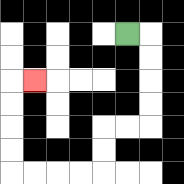{'start': '[5, 1]', 'end': '[1, 3]', 'path_directions': 'R,D,D,D,D,L,L,D,D,L,L,L,L,U,U,U,U,R', 'path_coordinates': '[[5, 1], [6, 1], [6, 2], [6, 3], [6, 4], [6, 5], [5, 5], [4, 5], [4, 6], [4, 7], [3, 7], [2, 7], [1, 7], [0, 7], [0, 6], [0, 5], [0, 4], [0, 3], [1, 3]]'}